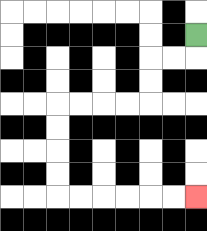{'start': '[8, 1]', 'end': '[8, 8]', 'path_directions': 'D,L,L,D,D,L,L,L,L,D,D,D,D,R,R,R,R,R,R', 'path_coordinates': '[[8, 1], [8, 2], [7, 2], [6, 2], [6, 3], [6, 4], [5, 4], [4, 4], [3, 4], [2, 4], [2, 5], [2, 6], [2, 7], [2, 8], [3, 8], [4, 8], [5, 8], [6, 8], [7, 8], [8, 8]]'}